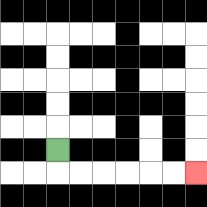{'start': '[2, 6]', 'end': '[8, 7]', 'path_directions': 'D,R,R,R,R,R,R', 'path_coordinates': '[[2, 6], [2, 7], [3, 7], [4, 7], [5, 7], [6, 7], [7, 7], [8, 7]]'}